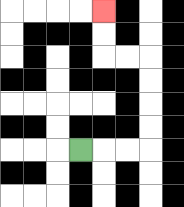{'start': '[3, 6]', 'end': '[4, 0]', 'path_directions': 'R,R,R,U,U,U,U,L,L,U,U', 'path_coordinates': '[[3, 6], [4, 6], [5, 6], [6, 6], [6, 5], [6, 4], [6, 3], [6, 2], [5, 2], [4, 2], [4, 1], [4, 0]]'}